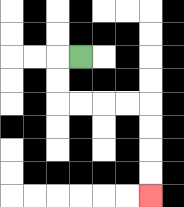{'start': '[3, 2]', 'end': '[6, 8]', 'path_directions': 'L,D,D,R,R,R,R,D,D,D,D', 'path_coordinates': '[[3, 2], [2, 2], [2, 3], [2, 4], [3, 4], [4, 4], [5, 4], [6, 4], [6, 5], [6, 6], [6, 7], [6, 8]]'}